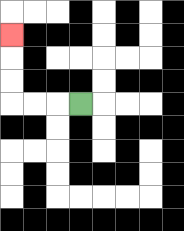{'start': '[3, 4]', 'end': '[0, 1]', 'path_directions': 'L,L,L,U,U,U', 'path_coordinates': '[[3, 4], [2, 4], [1, 4], [0, 4], [0, 3], [0, 2], [0, 1]]'}